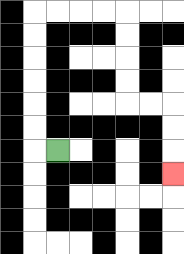{'start': '[2, 6]', 'end': '[7, 7]', 'path_directions': 'L,U,U,U,U,U,U,R,R,R,R,D,D,D,D,R,R,D,D,D', 'path_coordinates': '[[2, 6], [1, 6], [1, 5], [1, 4], [1, 3], [1, 2], [1, 1], [1, 0], [2, 0], [3, 0], [4, 0], [5, 0], [5, 1], [5, 2], [5, 3], [5, 4], [6, 4], [7, 4], [7, 5], [7, 6], [7, 7]]'}